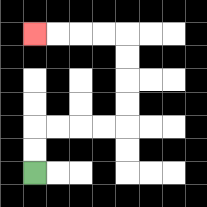{'start': '[1, 7]', 'end': '[1, 1]', 'path_directions': 'U,U,R,R,R,R,U,U,U,U,L,L,L,L', 'path_coordinates': '[[1, 7], [1, 6], [1, 5], [2, 5], [3, 5], [4, 5], [5, 5], [5, 4], [5, 3], [5, 2], [5, 1], [4, 1], [3, 1], [2, 1], [1, 1]]'}